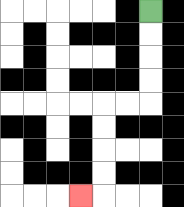{'start': '[6, 0]', 'end': '[3, 8]', 'path_directions': 'D,D,D,D,L,L,D,D,D,D,L', 'path_coordinates': '[[6, 0], [6, 1], [6, 2], [6, 3], [6, 4], [5, 4], [4, 4], [4, 5], [4, 6], [4, 7], [4, 8], [3, 8]]'}